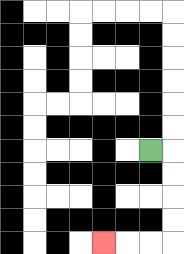{'start': '[6, 6]', 'end': '[4, 10]', 'path_directions': 'R,D,D,D,D,L,L,L', 'path_coordinates': '[[6, 6], [7, 6], [7, 7], [7, 8], [7, 9], [7, 10], [6, 10], [5, 10], [4, 10]]'}